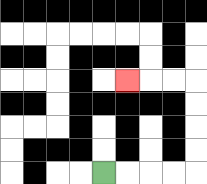{'start': '[4, 7]', 'end': '[5, 3]', 'path_directions': 'R,R,R,R,U,U,U,U,L,L,L', 'path_coordinates': '[[4, 7], [5, 7], [6, 7], [7, 7], [8, 7], [8, 6], [8, 5], [8, 4], [8, 3], [7, 3], [6, 3], [5, 3]]'}